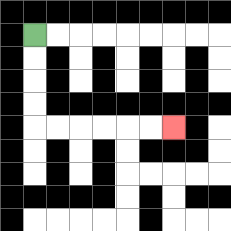{'start': '[1, 1]', 'end': '[7, 5]', 'path_directions': 'D,D,D,D,R,R,R,R,R,R', 'path_coordinates': '[[1, 1], [1, 2], [1, 3], [1, 4], [1, 5], [2, 5], [3, 5], [4, 5], [5, 5], [6, 5], [7, 5]]'}